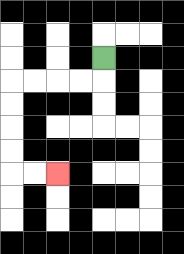{'start': '[4, 2]', 'end': '[2, 7]', 'path_directions': 'D,L,L,L,L,D,D,D,D,R,R', 'path_coordinates': '[[4, 2], [4, 3], [3, 3], [2, 3], [1, 3], [0, 3], [0, 4], [0, 5], [0, 6], [0, 7], [1, 7], [2, 7]]'}